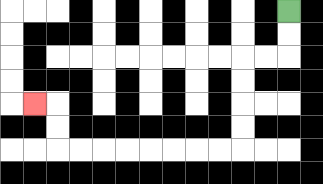{'start': '[12, 0]', 'end': '[1, 4]', 'path_directions': 'D,D,L,L,D,D,D,D,L,L,L,L,L,L,L,L,U,U,L', 'path_coordinates': '[[12, 0], [12, 1], [12, 2], [11, 2], [10, 2], [10, 3], [10, 4], [10, 5], [10, 6], [9, 6], [8, 6], [7, 6], [6, 6], [5, 6], [4, 6], [3, 6], [2, 6], [2, 5], [2, 4], [1, 4]]'}